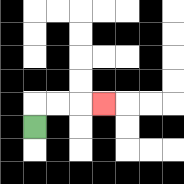{'start': '[1, 5]', 'end': '[4, 4]', 'path_directions': 'U,R,R,R', 'path_coordinates': '[[1, 5], [1, 4], [2, 4], [3, 4], [4, 4]]'}